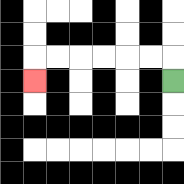{'start': '[7, 3]', 'end': '[1, 3]', 'path_directions': 'U,L,L,L,L,L,L,D', 'path_coordinates': '[[7, 3], [7, 2], [6, 2], [5, 2], [4, 2], [3, 2], [2, 2], [1, 2], [1, 3]]'}